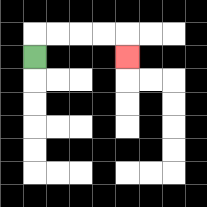{'start': '[1, 2]', 'end': '[5, 2]', 'path_directions': 'U,R,R,R,R,D', 'path_coordinates': '[[1, 2], [1, 1], [2, 1], [3, 1], [4, 1], [5, 1], [5, 2]]'}